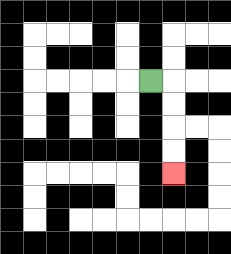{'start': '[6, 3]', 'end': '[7, 7]', 'path_directions': 'R,D,D,D,D', 'path_coordinates': '[[6, 3], [7, 3], [7, 4], [7, 5], [7, 6], [7, 7]]'}